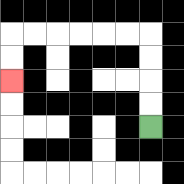{'start': '[6, 5]', 'end': '[0, 3]', 'path_directions': 'U,U,U,U,L,L,L,L,L,L,D,D', 'path_coordinates': '[[6, 5], [6, 4], [6, 3], [6, 2], [6, 1], [5, 1], [4, 1], [3, 1], [2, 1], [1, 1], [0, 1], [0, 2], [0, 3]]'}